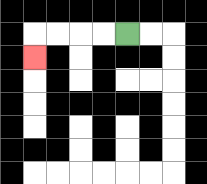{'start': '[5, 1]', 'end': '[1, 2]', 'path_directions': 'L,L,L,L,D', 'path_coordinates': '[[5, 1], [4, 1], [3, 1], [2, 1], [1, 1], [1, 2]]'}